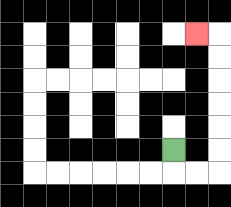{'start': '[7, 6]', 'end': '[8, 1]', 'path_directions': 'D,R,R,U,U,U,U,U,U,L', 'path_coordinates': '[[7, 6], [7, 7], [8, 7], [9, 7], [9, 6], [9, 5], [9, 4], [9, 3], [9, 2], [9, 1], [8, 1]]'}